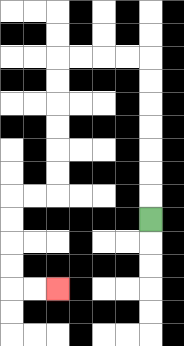{'start': '[6, 9]', 'end': '[2, 12]', 'path_directions': 'U,U,U,U,U,U,U,L,L,L,L,D,D,D,D,D,D,L,L,D,D,D,D,R,R', 'path_coordinates': '[[6, 9], [6, 8], [6, 7], [6, 6], [6, 5], [6, 4], [6, 3], [6, 2], [5, 2], [4, 2], [3, 2], [2, 2], [2, 3], [2, 4], [2, 5], [2, 6], [2, 7], [2, 8], [1, 8], [0, 8], [0, 9], [0, 10], [0, 11], [0, 12], [1, 12], [2, 12]]'}